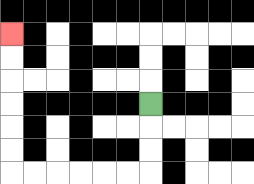{'start': '[6, 4]', 'end': '[0, 1]', 'path_directions': 'D,D,D,L,L,L,L,L,L,U,U,U,U,U,U', 'path_coordinates': '[[6, 4], [6, 5], [6, 6], [6, 7], [5, 7], [4, 7], [3, 7], [2, 7], [1, 7], [0, 7], [0, 6], [0, 5], [0, 4], [0, 3], [0, 2], [0, 1]]'}